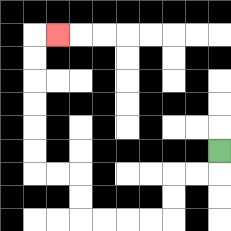{'start': '[9, 6]', 'end': '[2, 1]', 'path_directions': 'D,L,L,D,D,L,L,L,L,U,U,L,L,U,U,U,U,U,U,R', 'path_coordinates': '[[9, 6], [9, 7], [8, 7], [7, 7], [7, 8], [7, 9], [6, 9], [5, 9], [4, 9], [3, 9], [3, 8], [3, 7], [2, 7], [1, 7], [1, 6], [1, 5], [1, 4], [1, 3], [1, 2], [1, 1], [2, 1]]'}